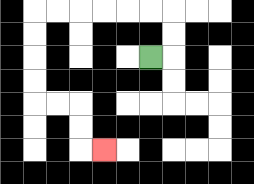{'start': '[6, 2]', 'end': '[4, 6]', 'path_directions': 'R,U,U,L,L,L,L,L,L,D,D,D,D,R,R,D,D,R', 'path_coordinates': '[[6, 2], [7, 2], [7, 1], [7, 0], [6, 0], [5, 0], [4, 0], [3, 0], [2, 0], [1, 0], [1, 1], [1, 2], [1, 3], [1, 4], [2, 4], [3, 4], [3, 5], [3, 6], [4, 6]]'}